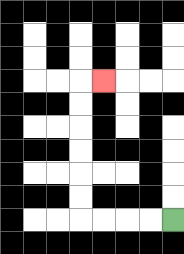{'start': '[7, 9]', 'end': '[4, 3]', 'path_directions': 'L,L,L,L,U,U,U,U,U,U,R', 'path_coordinates': '[[7, 9], [6, 9], [5, 9], [4, 9], [3, 9], [3, 8], [3, 7], [3, 6], [3, 5], [3, 4], [3, 3], [4, 3]]'}